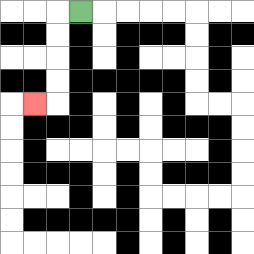{'start': '[3, 0]', 'end': '[1, 4]', 'path_directions': 'L,D,D,D,D,L', 'path_coordinates': '[[3, 0], [2, 0], [2, 1], [2, 2], [2, 3], [2, 4], [1, 4]]'}